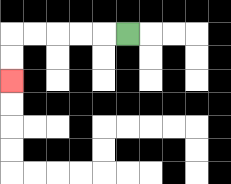{'start': '[5, 1]', 'end': '[0, 3]', 'path_directions': 'L,L,L,L,L,D,D', 'path_coordinates': '[[5, 1], [4, 1], [3, 1], [2, 1], [1, 1], [0, 1], [0, 2], [0, 3]]'}